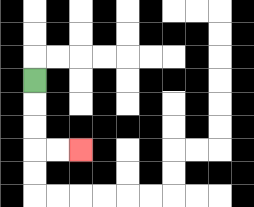{'start': '[1, 3]', 'end': '[3, 6]', 'path_directions': 'D,D,D,R,R', 'path_coordinates': '[[1, 3], [1, 4], [1, 5], [1, 6], [2, 6], [3, 6]]'}